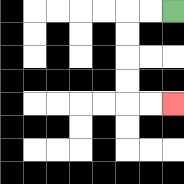{'start': '[7, 0]', 'end': '[7, 4]', 'path_directions': 'L,L,D,D,D,D,R,R', 'path_coordinates': '[[7, 0], [6, 0], [5, 0], [5, 1], [5, 2], [5, 3], [5, 4], [6, 4], [7, 4]]'}